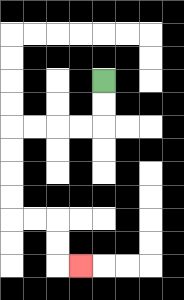{'start': '[4, 3]', 'end': '[3, 11]', 'path_directions': 'D,D,L,L,L,L,D,D,D,D,R,R,D,D,R', 'path_coordinates': '[[4, 3], [4, 4], [4, 5], [3, 5], [2, 5], [1, 5], [0, 5], [0, 6], [0, 7], [0, 8], [0, 9], [1, 9], [2, 9], [2, 10], [2, 11], [3, 11]]'}